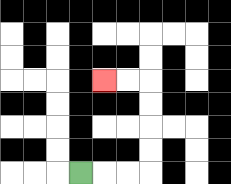{'start': '[3, 7]', 'end': '[4, 3]', 'path_directions': 'R,R,R,U,U,U,U,L,L', 'path_coordinates': '[[3, 7], [4, 7], [5, 7], [6, 7], [6, 6], [6, 5], [6, 4], [6, 3], [5, 3], [4, 3]]'}